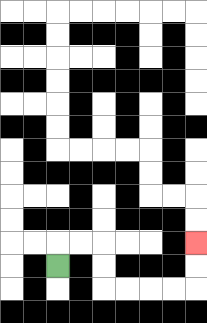{'start': '[2, 11]', 'end': '[8, 10]', 'path_directions': 'U,R,R,D,D,R,R,R,R,U,U', 'path_coordinates': '[[2, 11], [2, 10], [3, 10], [4, 10], [4, 11], [4, 12], [5, 12], [6, 12], [7, 12], [8, 12], [8, 11], [8, 10]]'}